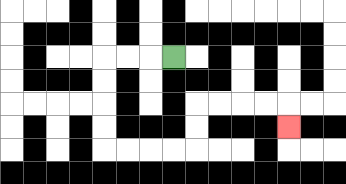{'start': '[7, 2]', 'end': '[12, 5]', 'path_directions': 'L,L,L,D,D,D,D,R,R,R,R,U,U,R,R,R,R,D', 'path_coordinates': '[[7, 2], [6, 2], [5, 2], [4, 2], [4, 3], [4, 4], [4, 5], [4, 6], [5, 6], [6, 6], [7, 6], [8, 6], [8, 5], [8, 4], [9, 4], [10, 4], [11, 4], [12, 4], [12, 5]]'}